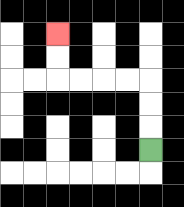{'start': '[6, 6]', 'end': '[2, 1]', 'path_directions': 'U,U,U,L,L,L,L,U,U', 'path_coordinates': '[[6, 6], [6, 5], [6, 4], [6, 3], [5, 3], [4, 3], [3, 3], [2, 3], [2, 2], [2, 1]]'}